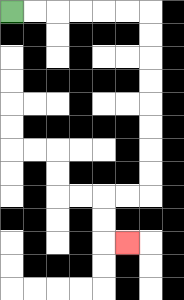{'start': '[0, 0]', 'end': '[5, 10]', 'path_directions': 'R,R,R,R,R,R,D,D,D,D,D,D,D,D,L,L,D,D,R', 'path_coordinates': '[[0, 0], [1, 0], [2, 0], [3, 0], [4, 0], [5, 0], [6, 0], [6, 1], [6, 2], [6, 3], [6, 4], [6, 5], [6, 6], [6, 7], [6, 8], [5, 8], [4, 8], [4, 9], [4, 10], [5, 10]]'}